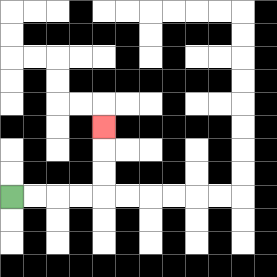{'start': '[0, 8]', 'end': '[4, 5]', 'path_directions': 'R,R,R,R,U,U,U', 'path_coordinates': '[[0, 8], [1, 8], [2, 8], [3, 8], [4, 8], [4, 7], [4, 6], [4, 5]]'}